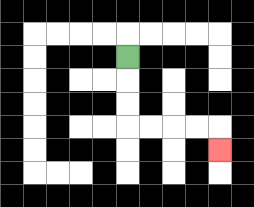{'start': '[5, 2]', 'end': '[9, 6]', 'path_directions': 'D,D,D,R,R,R,R,D', 'path_coordinates': '[[5, 2], [5, 3], [5, 4], [5, 5], [6, 5], [7, 5], [8, 5], [9, 5], [9, 6]]'}